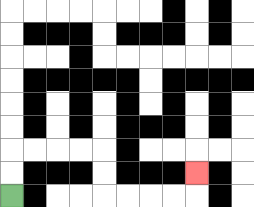{'start': '[0, 8]', 'end': '[8, 7]', 'path_directions': 'U,U,R,R,R,R,D,D,R,R,R,R,U', 'path_coordinates': '[[0, 8], [0, 7], [0, 6], [1, 6], [2, 6], [3, 6], [4, 6], [4, 7], [4, 8], [5, 8], [6, 8], [7, 8], [8, 8], [8, 7]]'}